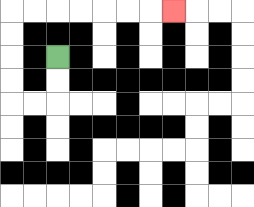{'start': '[2, 2]', 'end': '[7, 0]', 'path_directions': 'D,D,L,L,U,U,U,U,R,R,R,R,R,R,R', 'path_coordinates': '[[2, 2], [2, 3], [2, 4], [1, 4], [0, 4], [0, 3], [0, 2], [0, 1], [0, 0], [1, 0], [2, 0], [3, 0], [4, 0], [5, 0], [6, 0], [7, 0]]'}